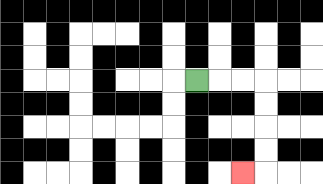{'start': '[8, 3]', 'end': '[10, 7]', 'path_directions': 'R,R,R,D,D,D,D,L', 'path_coordinates': '[[8, 3], [9, 3], [10, 3], [11, 3], [11, 4], [11, 5], [11, 6], [11, 7], [10, 7]]'}